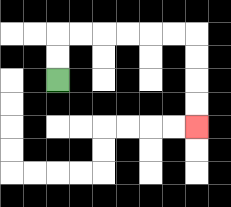{'start': '[2, 3]', 'end': '[8, 5]', 'path_directions': 'U,U,R,R,R,R,R,R,D,D,D,D', 'path_coordinates': '[[2, 3], [2, 2], [2, 1], [3, 1], [4, 1], [5, 1], [6, 1], [7, 1], [8, 1], [8, 2], [8, 3], [8, 4], [8, 5]]'}